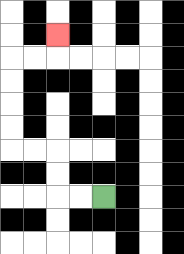{'start': '[4, 8]', 'end': '[2, 1]', 'path_directions': 'L,L,U,U,L,L,U,U,U,U,R,R,U', 'path_coordinates': '[[4, 8], [3, 8], [2, 8], [2, 7], [2, 6], [1, 6], [0, 6], [0, 5], [0, 4], [0, 3], [0, 2], [1, 2], [2, 2], [2, 1]]'}